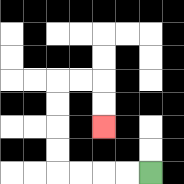{'start': '[6, 7]', 'end': '[4, 5]', 'path_directions': 'L,L,L,L,U,U,U,U,R,R,D,D', 'path_coordinates': '[[6, 7], [5, 7], [4, 7], [3, 7], [2, 7], [2, 6], [2, 5], [2, 4], [2, 3], [3, 3], [4, 3], [4, 4], [4, 5]]'}